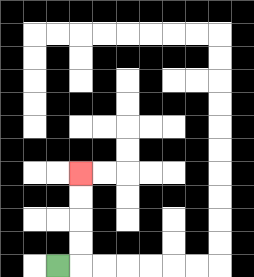{'start': '[2, 11]', 'end': '[3, 7]', 'path_directions': 'R,U,U,U,U', 'path_coordinates': '[[2, 11], [3, 11], [3, 10], [3, 9], [3, 8], [3, 7]]'}